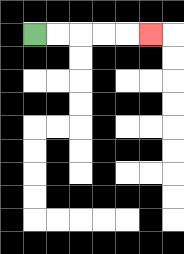{'start': '[1, 1]', 'end': '[6, 1]', 'path_directions': 'R,R,R,R,R', 'path_coordinates': '[[1, 1], [2, 1], [3, 1], [4, 1], [5, 1], [6, 1]]'}